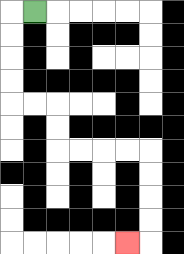{'start': '[1, 0]', 'end': '[5, 10]', 'path_directions': 'L,D,D,D,D,R,R,D,D,R,R,R,R,D,D,D,D,L', 'path_coordinates': '[[1, 0], [0, 0], [0, 1], [0, 2], [0, 3], [0, 4], [1, 4], [2, 4], [2, 5], [2, 6], [3, 6], [4, 6], [5, 6], [6, 6], [6, 7], [6, 8], [6, 9], [6, 10], [5, 10]]'}